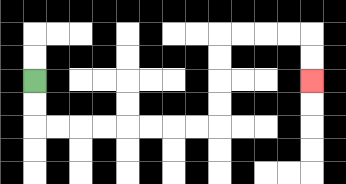{'start': '[1, 3]', 'end': '[13, 3]', 'path_directions': 'D,D,R,R,R,R,R,R,R,R,U,U,U,U,R,R,R,R,D,D', 'path_coordinates': '[[1, 3], [1, 4], [1, 5], [2, 5], [3, 5], [4, 5], [5, 5], [6, 5], [7, 5], [8, 5], [9, 5], [9, 4], [9, 3], [9, 2], [9, 1], [10, 1], [11, 1], [12, 1], [13, 1], [13, 2], [13, 3]]'}